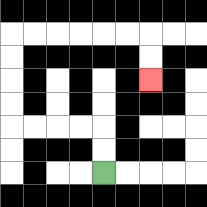{'start': '[4, 7]', 'end': '[6, 3]', 'path_directions': 'U,U,L,L,L,L,U,U,U,U,R,R,R,R,R,R,D,D', 'path_coordinates': '[[4, 7], [4, 6], [4, 5], [3, 5], [2, 5], [1, 5], [0, 5], [0, 4], [0, 3], [0, 2], [0, 1], [1, 1], [2, 1], [3, 1], [4, 1], [5, 1], [6, 1], [6, 2], [6, 3]]'}